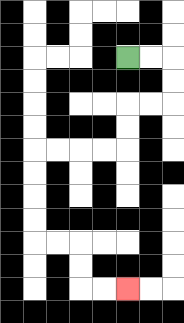{'start': '[5, 2]', 'end': '[5, 12]', 'path_directions': 'R,R,D,D,L,L,D,D,L,L,L,L,D,D,D,D,R,R,D,D,R,R', 'path_coordinates': '[[5, 2], [6, 2], [7, 2], [7, 3], [7, 4], [6, 4], [5, 4], [5, 5], [5, 6], [4, 6], [3, 6], [2, 6], [1, 6], [1, 7], [1, 8], [1, 9], [1, 10], [2, 10], [3, 10], [3, 11], [3, 12], [4, 12], [5, 12]]'}